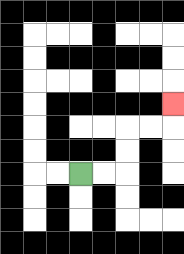{'start': '[3, 7]', 'end': '[7, 4]', 'path_directions': 'R,R,U,U,R,R,U', 'path_coordinates': '[[3, 7], [4, 7], [5, 7], [5, 6], [5, 5], [6, 5], [7, 5], [7, 4]]'}